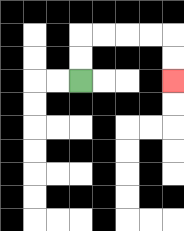{'start': '[3, 3]', 'end': '[7, 3]', 'path_directions': 'U,U,R,R,R,R,D,D', 'path_coordinates': '[[3, 3], [3, 2], [3, 1], [4, 1], [5, 1], [6, 1], [7, 1], [7, 2], [7, 3]]'}